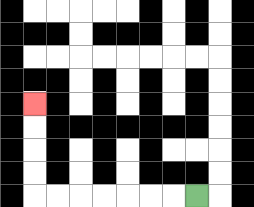{'start': '[8, 8]', 'end': '[1, 4]', 'path_directions': 'L,L,L,L,L,L,L,U,U,U,U', 'path_coordinates': '[[8, 8], [7, 8], [6, 8], [5, 8], [4, 8], [3, 8], [2, 8], [1, 8], [1, 7], [1, 6], [1, 5], [1, 4]]'}